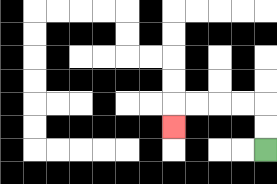{'start': '[11, 6]', 'end': '[7, 5]', 'path_directions': 'U,U,L,L,L,L,D', 'path_coordinates': '[[11, 6], [11, 5], [11, 4], [10, 4], [9, 4], [8, 4], [7, 4], [7, 5]]'}